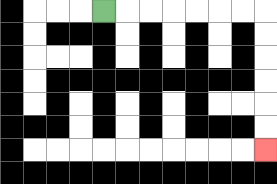{'start': '[4, 0]', 'end': '[11, 6]', 'path_directions': 'R,R,R,R,R,R,R,D,D,D,D,D,D', 'path_coordinates': '[[4, 0], [5, 0], [6, 0], [7, 0], [8, 0], [9, 0], [10, 0], [11, 0], [11, 1], [11, 2], [11, 3], [11, 4], [11, 5], [11, 6]]'}